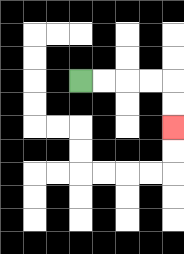{'start': '[3, 3]', 'end': '[7, 5]', 'path_directions': 'R,R,R,R,D,D', 'path_coordinates': '[[3, 3], [4, 3], [5, 3], [6, 3], [7, 3], [7, 4], [7, 5]]'}